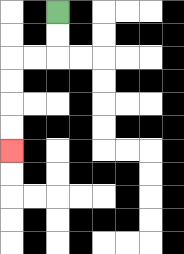{'start': '[2, 0]', 'end': '[0, 6]', 'path_directions': 'D,D,L,L,D,D,D,D', 'path_coordinates': '[[2, 0], [2, 1], [2, 2], [1, 2], [0, 2], [0, 3], [0, 4], [0, 5], [0, 6]]'}